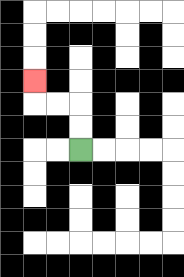{'start': '[3, 6]', 'end': '[1, 3]', 'path_directions': 'U,U,L,L,U', 'path_coordinates': '[[3, 6], [3, 5], [3, 4], [2, 4], [1, 4], [1, 3]]'}